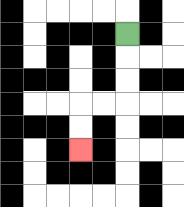{'start': '[5, 1]', 'end': '[3, 6]', 'path_directions': 'D,D,D,L,L,D,D', 'path_coordinates': '[[5, 1], [5, 2], [5, 3], [5, 4], [4, 4], [3, 4], [3, 5], [3, 6]]'}